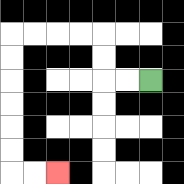{'start': '[6, 3]', 'end': '[2, 7]', 'path_directions': 'L,L,U,U,L,L,L,L,D,D,D,D,D,D,R,R', 'path_coordinates': '[[6, 3], [5, 3], [4, 3], [4, 2], [4, 1], [3, 1], [2, 1], [1, 1], [0, 1], [0, 2], [0, 3], [0, 4], [0, 5], [0, 6], [0, 7], [1, 7], [2, 7]]'}